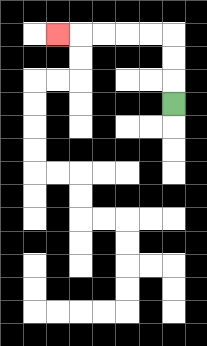{'start': '[7, 4]', 'end': '[2, 1]', 'path_directions': 'U,U,U,L,L,L,L,L', 'path_coordinates': '[[7, 4], [7, 3], [7, 2], [7, 1], [6, 1], [5, 1], [4, 1], [3, 1], [2, 1]]'}